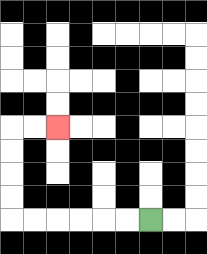{'start': '[6, 9]', 'end': '[2, 5]', 'path_directions': 'L,L,L,L,L,L,U,U,U,U,R,R', 'path_coordinates': '[[6, 9], [5, 9], [4, 9], [3, 9], [2, 9], [1, 9], [0, 9], [0, 8], [0, 7], [0, 6], [0, 5], [1, 5], [2, 5]]'}